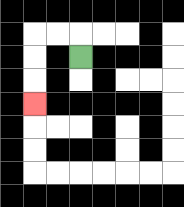{'start': '[3, 2]', 'end': '[1, 4]', 'path_directions': 'U,L,L,D,D,D', 'path_coordinates': '[[3, 2], [3, 1], [2, 1], [1, 1], [1, 2], [1, 3], [1, 4]]'}